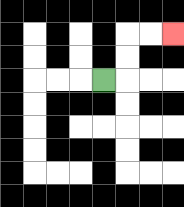{'start': '[4, 3]', 'end': '[7, 1]', 'path_directions': 'R,U,U,R,R', 'path_coordinates': '[[4, 3], [5, 3], [5, 2], [5, 1], [6, 1], [7, 1]]'}